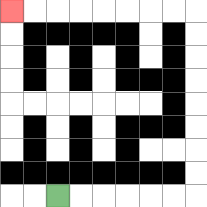{'start': '[2, 8]', 'end': '[0, 0]', 'path_directions': 'R,R,R,R,R,R,U,U,U,U,U,U,U,U,L,L,L,L,L,L,L,L', 'path_coordinates': '[[2, 8], [3, 8], [4, 8], [5, 8], [6, 8], [7, 8], [8, 8], [8, 7], [8, 6], [8, 5], [8, 4], [8, 3], [8, 2], [8, 1], [8, 0], [7, 0], [6, 0], [5, 0], [4, 0], [3, 0], [2, 0], [1, 0], [0, 0]]'}